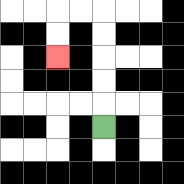{'start': '[4, 5]', 'end': '[2, 2]', 'path_directions': 'U,U,U,U,U,L,L,D,D', 'path_coordinates': '[[4, 5], [4, 4], [4, 3], [4, 2], [4, 1], [4, 0], [3, 0], [2, 0], [2, 1], [2, 2]]'}